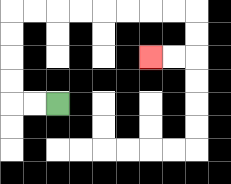{'start': '[2, 4]', 'end': '[6, 2]', 'path_directions': 'L,L,U,U,U,U,R,R,R,R,R,R,R,R,D,D,L,L', 'path_coordinates': '[[2, 4], [1, 4], [0, 4], [0, 3], [0, 2], [0, 1], [0, 0], [1, 0], [2, 0], [3, 0], [4, 0], [5, 0], [6, 0], [7, 0], [8, 0], [8, 1], [8, 2], [7, 2], [6, 2]]'}